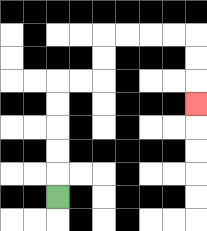{'start': '[2, 8]', 'end': '[8, 4]', 'path_directions': 'U,U,U,U,U,R,R,U,U,R,R,R,R,D,D,D', 'path_coordinates': '[[2, 8], [2, 7], [2, 6], [2, 5], [2, 4], [2, 3], [3, 3], [4, 3], [4, 2], [4, 1], [5, 1], [6, 1], [7, 1], [8, 1], [8, 2], [8, 3], [8, 4]]'}